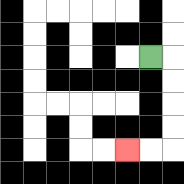{'start': '[6, 2]', 'end': '[5, 6]', 'path_directions': 'R,D,D,D,D,L,L', 'path_coordinates': '[[6, 2], [7, 2], [7, 3], [7, 4], [7, 5], [7, 6], [6, 6], [5, 6]]'}